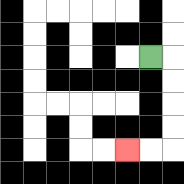{'start': '[6, 2]', 'end': '[5, 6]', 'path_directions': 'R,D,D,D,D,L,L', 'path_coordinates': '[[6, 2], [7, 2], [7, 3], [7, 4], [7, 5], [7, 6], [6, 6], [5, 6]]'}